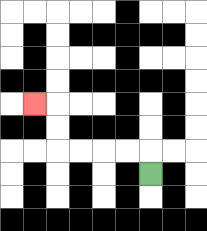{'start': '[6, 7]', 'end': '[1, 4]', 'path_directions': 'U,L,L,L,L,U,U,L', 'path_coordinates': '[[6, 7], [6, 6], [5, 6], [4, 6], [3, 6], [2, 6], [2, 5], [2, 4], [1, 4]]'}